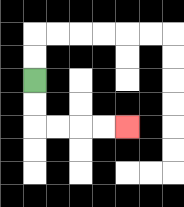{'start': '[1, 3]', 'end': '[5, 5]', 'path_directions': 'D,D,R,R,R,R', 'path_coordinates': '[[1, 3], [1, 4], [1, 5], [2, 5], [3, 5], [4, 5], [5, 5]]'}